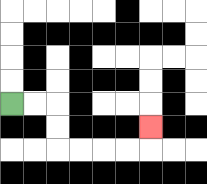{'start': '[0, 4]', 'end': '[6, 5]', 'path_directions': 'R,R,D,D,R,R,R,R,U', 'path_coordinates': '[[0, 4], [1, 4], [2, 4], [2, 5], [2, 6], [3, 6], [4, 6], [5, 6], [6, 6], [6, 5]]'}